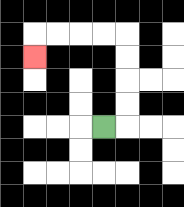{'start': '[4, 5]', 'end': '[1, 2]', 'path_directions': 'R,U,U,U,U,L,L,L,L,D', 'path_coordinates': '[[4, 5], [5, 5], [5, 4], [5, 3], [5, 2], [5, 1], [4, 1], [3, 1], [2, 1], [1, 1], [1, 2]]'}